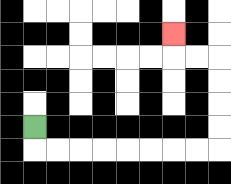{'start': '[1, 5]', 'end': '[7, 1]', 'path_directions': 'D,R,R,R,R,R,R,R,R,U,U,U,U,L,L,U', 'path_coordinates': '[[1, 5], [1, 6], [2, 6], [3, 6], [4, 6], [5, 6], [6, 6], [7, 6], [8, 6], [9, 6], [9, 5], [9, 4], [9, 3], [9, 2], [8, 2], [7, 2], [7, 1]]'}